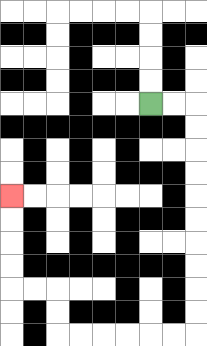{'start': '[6, 4]', 'end': '[0, 8]', 'path_directions': 'R,R,D,D,D,D,D,D,D,D,D,D,L,L,L,L,L,L,U,U,L,L,U,U,U,U', 'path_coordinates': '[[6, 4], [7, 4], [8, 4], [8, 5], [8, 6], [8, 7], [8, 8], [8, 9], [8, 10], [8, 11], [8, 12], [8, 13], [8, 14], [7, 14], [6, 14], [5, 14], [4, 14], [3, 14], [2, 14], [2, 13], [2, 12], [1, 12], [0, 12], [0, 11], [0, 10], [0, 9], [0, 8]]'}